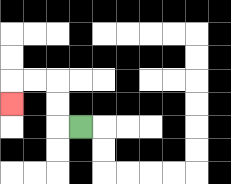{'start': '[3, 5]', 'end': '[0, 4]', 'path_directions': 'L,U,U,L,L,D', 'path_coordinates': '[[3, 5], [2, 5], [2, 4], [2, 3], [1, 3], [0, 3], [0, 4]]'}